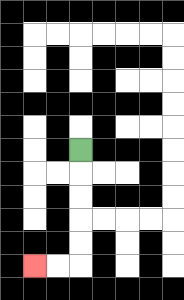{'start': '[3, 6]', 'end': '[1, 11]', 'path_directions': 'D,D,D,D,D,L,L', 'path_coordinates': '[[3, 6], [3, 7], [3, 8], [3, 9], [3, 10], [3, 11], [2, 11], [1, 11]]'}